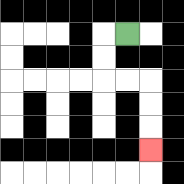{'start': '[5, 1]', 'end': '[6, 6]', 'path_directions': 'L,D,D,R,R,D,D,D', 'path_coordinates': '[[5, 1], [4, 1], [4, 2], [4, 3], [5, 3], [6, 3], [6, 4], [6, 5], [6, 6]]'}